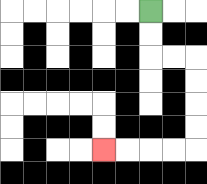{'start': '[6, 0]', 'end': '[4, 6]', 'path_directions': 'D,D,R,R,D,D,D,D,L,L,L,L', 'path_coordinates': '[[6, 0], [6, 1], [6, 2], [7, 2], [8, 2], [8, 3], [8, 4], [8, 5], [8, 6], [7, 6], [6, 6], [5, 6], [4, 6]]'}